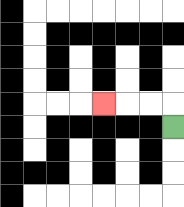{'start': '[7, 5]', 'end': '[4, 4]', 'path_directions': 'U,L,L,L', 'path_coordinates': '[[7, 5], [7, 4], [6, 4], [5, 4], [4, 4]]'}